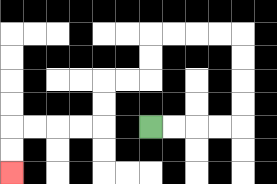{'start': '[6, 5]', 'end': '[0, 7]', 'path_directions': 'R,R,R,R,U,U,U,U,L,L,L,L,D,D,L,L,D,D,L,L,L,L,D,D', 'path_coordinates': '[[6, 5], [7, 5], [8, 5], [9, 5], [10, 5], [10, 4], [10, 3], [10, 2], [10, 1], [9, 1], [8, 1], [7, 1], [6, 1], [6, 2], [6, 3], [5, 3], [4, 3], [4, 4], [4, 5], [3, 5], [2, 5], [1, 5], [0, 5], [0, 6], [0, 7]]'}